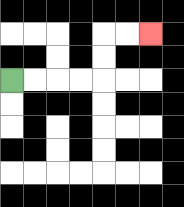{'start': '[0, 3]', 'end': '[6, 1]', 'path_directions': 'R,R,R,R,U,U,R,R', 'path_coordinates': '[[0, 3], [1, 3], [2, 3], [3, 3], [4, 3], [4, 2], [4, 1], [5, 1], [6, 1]]'}